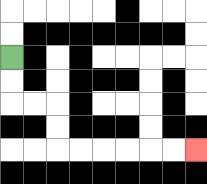{'start': '[0, 2]', 'end': '[8, 6]', 'path_directions': 'D,D,R,R,D,D,R,R,R,R,R,R', 'path_coordinates': '[[0, 2], [0, 3], [0, 4], [1, 4], [2, 4], [2, 5], [2, 6], [3, 6], [4, 6], [5, 6], [6, 6], [7, 6], [8, 6]]'}